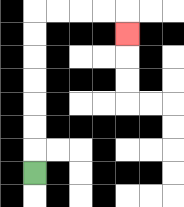{'start': '[1, 7]', 'end': '[5, 1]', 'path_directions': 'U,U,U,U,U,U,U,R,R,R,R,D', 'path_coordinates': '[[1, 7], [1, 6], [1, 5], [1, 4], [1, 3], [1, 2], [1, 1], [1, 0], [2, 0], [3, 0], [4, 0], [5, 0], [5, 1]]'}